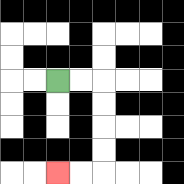{'start': '[2, 3]', 'end': '[2, 7]', 'path_directions': 'R,R,D,D,D,D,L,L', 'path_coordinates': '[[2, 3], [3, 3], [4, 3], [4, 4], [4, 5], [4, 6], [4, 7], [3, 7], [2, 7]]'}